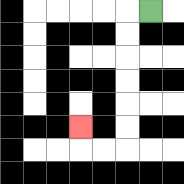{'start': '[6, 0]', 'end': '[3, 5]', 'path_directions': 'L,D,D,D,D,D,D,L,L,U', 'path_coordinates': '[[6, 0], [5, 0], [5, 1], [5, 2], [5, 3], [5, 4], [5, 5], [5, 6], [4, 6], [3, 6], [3, 5]]'}